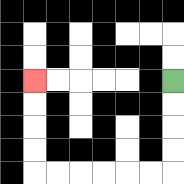{'start': '[7, 3]', 'end': '[1, 3]', 'path_directions': 'D,D,D,D,L,L,L,L,L,L,U,U,U,U', 'path_coordinates': '[[7, 3], [7, 4], [7, 5], [7, 6], [7, 7], [6, 7], [5, 7], [4, 7], [3, 7], [2, 7], [1, 7], [1, 6], [1, 5], [1, 4], [1, 3]]'}